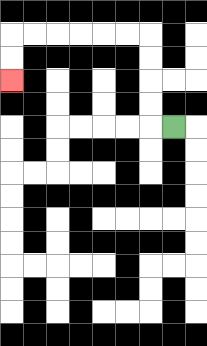{'start': '[7, 5]', 'end': '[0, 3]', 'path_directions': 'L,U,U,U,U,L,L,L,L,L,L,D,D', 'path_coordinates': '[[7, 5], [6, 5], [6, 4], [6, 3], [6, 2], [6, 1], [5, 1], [4, 1], [3, 1], [2, 1], [1, 1], [0, 1], [0, 2], [0, 3]]'}